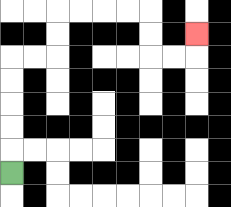{'start': '[0, 7]', 'end': '[8, 1]', 'path_directions': 'U,U,U,U,U,R,R,U,U,R,R,R,R,D,D,R,R,U', 'path_coordinates': '[[0, 7], [0, 6], [0, 5], [0, 4], [0, 3], [0, 2], [1, 2], [2, 2], [2, 1], [2, 0], [3, 0], [4, 0], [5, 0], [6, 0], [6, 1], [6, 2], [7, 2], [8, 2], [8, 1]]'}